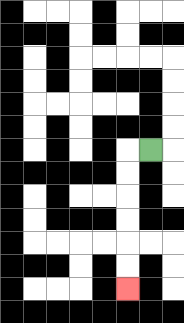{'start': '[6, 6]', 'end': '[5, 12]', 'path_directions': 'L,D,D,D,D,D,D', 'path_coordinates': '[[6, 6], [5, 6], [5, 7], [5, 8], [5, 9], [5, 10], [5, 11], [5, 12]]'}